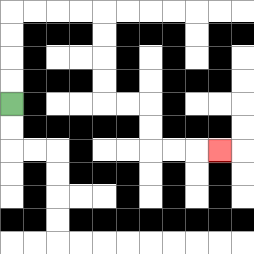{'start': '[0, 4]', 'end': '[9, 6]', 'path_directions': 'U,U,U,U,R,R,R,R,D,D,D,D,R,R,D,D,R,R,R', 'path_coordinates': '[[0, 4], [0, 3], [0, 2], [0, 1], [0, 0], [1, 0], [2, 0], [3, 0], [4, 0], [4, 1], [4, 2], [4, 3], [4, 4], [5, 4], [6, 4], [6, 5], [6, 6], [7, 6], [8, 6], [9, 6]]'}